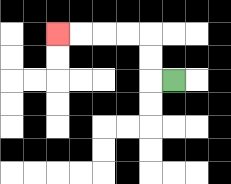{'start': '[7, 3]', 'end': '[2, 1]', 'path_directions': 'L,U,U,L,L,L,L', 'path_coordinates': '[[7, 3], [6, 3], [6, 2], [6, 1], [5, 1], [4, 1], [3, 1], [2, 1]]'}